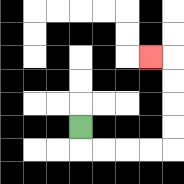{'start': '[3, 5]', 'end': '[6, 2]', 'path_directions': 'D,R,R,R,R,U,U,U,U,L', 'path_coordinates': '[[3, 5], [3, 6], [4, 6], [5, 6], [6, 6], [7, 6], [7, 5], [7, 4], [7, 3], [7, 2], [6, 2]]'}